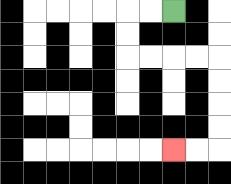{'start': '[7, 0]', 'end': '[7, 6]', 'path_directions': 'L,L,D,D,R,R,R,R,D,D,D,D,L,L', 'path_coordinates': '[[7, 0], [6, 0], [5, 0], [5, 1], [5, 2], [6, 2], [7, 2], [8, 2], [9, 2], [9, 3], [9, 4], [9, 5], [9, 6], [8, 6], [7, 6]]'}